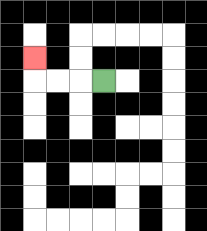{'start': '[4, 3]', 'end': '[1, 2]', 'path_directions': 'L,L,L,U', 'path_coordinates': '[[4, 3], [3, 3], [2, 3], [1, 3], [1, 2]]'}